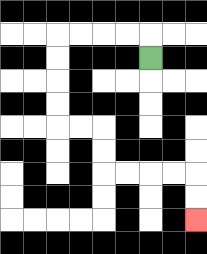{'start': '[6, 2]', 'end': '[8, 9]', 'path_directions': 'U,L,L,L,L,D,D,D,D,R,R,D,D,R,R,R,R,D,D', 'path_coordinates': '[[6, 2], [6, 1], [5, 1], [4, 1], [3, 1], [2, 1], [2, 2], [2, 3], [2, 4], [2, 5], [3, 5], [4, 5], [4, 6], [4, 7], [5, 7], [6, 7], [7, 7], [8, 7], [8, 8], [8, 9]]'}